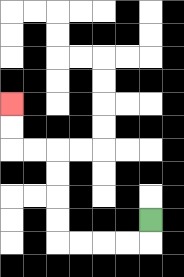{'start': '[6, 9]', 'end': '[0, 4]', 'path_directions': 'D,L,L,L,L,U,U,U,U,L,L,U,U', 'path_coordinates': '[[6, 9], [6, 10], [5, 10], [4, 10], [3, 10], [2, 10], [2, 9], [2, 8], [2, 7], [2, 6], [1, 6], [0, 6], [0, 5], [0, 4]]'}